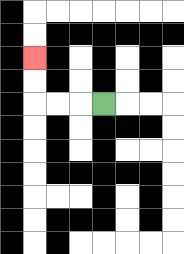{'start': '[4, 4]', 'end': '[1, 2]', 'path_directions': 'L,L,L,U,U', 'path_coordinates': '[[4, 4], [3, 4], [2, 4], [1, 4], [1, 3], [1, 2]]'}